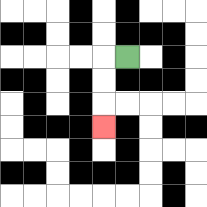{'start': '[5, 2]', 'end': '[4, 5]', 'path_directions': 'L,D,D,D', 'path_coordinates': '[[5, 2], [4, 2], [4, 3], [4, 4], [4, 5]]'}